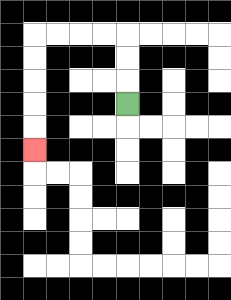{'start': '[5, 4]', 'end': '[1, 6]', 'path_directions': 'U,U,U,L,L,L,L,D,D,D,D,D', 'path_coordinates': '[[5, 4], [5, 3], [5, 2], [5, 1], [4, 1], [3, 1], [2, 1], [1, 1], [1, 2], [1, 3], [1, 4], [1, 5], [1, 6]]'}